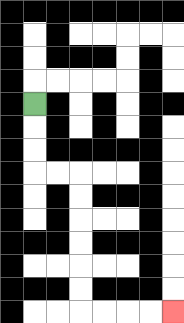{'start': '[1, 4]', 'end': '[7, 13]', 'path_directions': 'D,D,D,R,R,D,D,D,D,D,D,R,R,R,R', 'path_coordinates': '[[1, 4], [1, 5], [1, 6], [1, 7], [2, 7], [3, 7], [3, 8], [3, 9], [3, 10], [3, 11], [3, 12], [3, 13], [4, 13], [5, 13], [6, 13], [7, 13]]'}